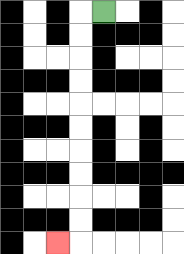{'start': '[4, 0]', 'end': '[2, 10]', 'path_directions': 'L,D,D,D,D,D,D,D,D,D,D,L', 'path_coordinates': '[[4, 0], [3, 0], [3, 1], [3, 2], [3, 3], [3, 4], [3, 5], [3, 6], [3, 7], [3, 8], [3, 9], [3, 10], [2, 10]]'}